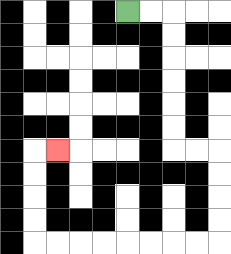{'start': '[5, 0]', 'end': '[2, 6]', 'path_directions': 'R,R,D,D,D,D,D,D,R,R,D,D,D,D,L,L,L,L,L,L,L,L,U,U,U,U,R', 'path_coordinates': '[[5, 0], [6, 0], [7, 0], [7, 1], [7, 2], [7, 3], [7, 4], [7, 5], [7, 6], [8, 6], [9, 6], [9, 7], [9, 8], [9, 9], [9, 10], [8, 10], [7, 10], [6, 10], [5, 10], [4, 10], [3, 10], [2, 10], [1, 10], [1, 9], [1, 8], [1, 7], [1, 6], [2, 6]]'}